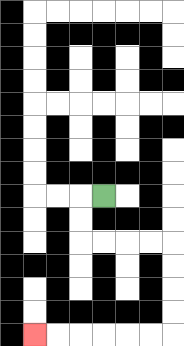{'start': '[4, 8]', 'end': '[1, 14]', 'path_directions': 'L,D,D,R,R,R,R,D,D,D,D,L,L,L,L,L,L', 'path_coordinates': '[[4, 8], [3, 8], [3, 9], [3, 10], [4, 10], [5, 10], [6, 10], [7, 10], [7, 11], [7, 12], [7, 13], [7, 14], [6, 14], [5, 14], [4, 14], [3, 14], [2, 14], [1, 14]]'}